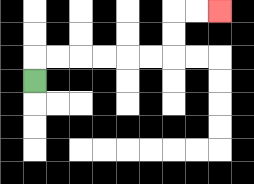{'start': '[1, 3]', 'end': '[9, 0]', 'path_directions': 'U,R,R,R,R,R,R,U,U,R,R', 'path_coordinates': '[[1, 3], [1, 2], [2, 2], [3, 2], [4, 2], [5, 2], [6, 2], [7, 2], [7, 1], [7, 0], [8, 0], [9, 0]]'}